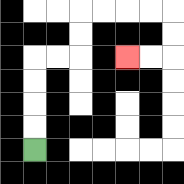{'start': '[1, 6]', 'end': '[5, 2]', 'path_directions': 'U,U,U,U,R,R,U,U,R,R,R,R,D,D,L,L', 'path_coordinates': '[[1, 6], [1, 5], [1, 4], [1, 3], [1, 2], [2, 2], [3, 2], [3, 1], [3, 0], [4, 0], [5, 0], [6, 0], [7, 0], [7, 1], [7, 2], [6, 2], [5, 2]]'}